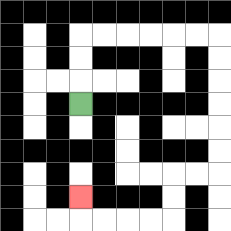{'start': '[3, 4]', 'end': '[3, 8]', 'path_directions': 'U,U,U,R,R,R,R,R,R,D,D,D,D,D,D,L,L,D,D,L,L,L,L,U', 'path_coordinates': '[[3, 4], [3, 3], [3, 2], [3, 1], [4, 1], [5, 1], [6, 1], [7, 1], [8, 1], [9, 1], [9, 2], [9, 3], [9, 4], [9, 5], [9, 6], [9, 7], [8, 7], [7, 7], [7, 8], [7, 9], [6, 9], [5, 9], [4, 9], [3, 9], [3, 8]]'}